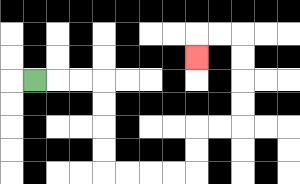{'start': '[1, 3]', 'end': '[8, 2]', 'path_directions': 'R,R,R,D,D,D,D,R,R,R,R,U,U,R,R,U,U,U,U,L,L,D', 'path_coordinates': '[[1, 3], [2, 3], [3, 3], [4, 3], [4, 4], [4, 5], [4, 6], [4, 7], [5, 7], [6, 7], [7, 7], [8, 7], [8, 6], [8, 5], [9, 5], [10, 5], [10, 4], [10, 3], [10, 2], [10, 1], [9, 1], [8, 1], [8, 2]]'}